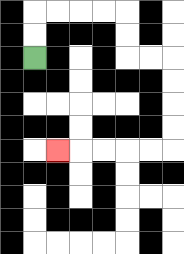{'start': '[1, 2]', 'end': '[2, 6]', 'path_directions': 'U,U,R,R,R,R,D,D,R,R,D,D,D,D,L,L,L,L,L', 'path_coordinates': '[[1, 2], [1, 1], [1, 0], [2, 0], [3, 0], [4, 0], [5, 0], [5, 1], [5, 2], [6, 2], [7, 2], [7, 3], [7, 4], [7, 5], [7, 6], [6, 6], [5, 6], [4, 6], [3, 6], [2, 6]]'}